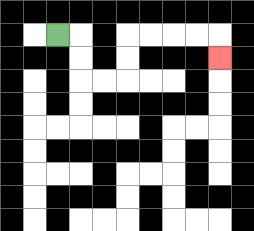{'start': '[2, 1]', 'end': '[9, 2]', 'path_directions': 'R,D,D,R,R,U,U,R,R,R,R,D', 'path_coordinates': '[[2, 1], [3, 1], [3, 2], [3, 3], [4, 3], [5, 3], [5, 2], [5, 1], [6, 1], [7, 1], [8, 1], [9, 1], [9, 2]]'}